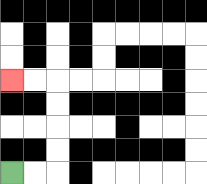{'start': '[0, 7]', 'end': '[0, 3]', 'path_directions': 'R,R,U,U,U,U,L,L', 'path_coordinates': '[[0, 7], [1, 7], [2, 7], [2, 6], [2, 5], [2, 4], [2, 3], [1, 3], [0, 3]]'}